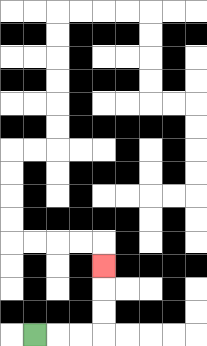{'start': '[1, 14]', 'end': '[4, 11]', 'path_directions': 'R,R,R,U,U,U', 'path_coordinates': '[[1, 14], [2, 14], [3, 14], [4, 14], [4, 13], [4, 12], [4, 11]]'}